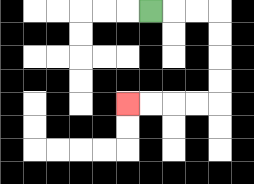{'start': '[6, 0]', 'end': '[5, 4]', 'path_directions': 'R,R,R,D,D,D,D,L,L,L,L', 'path_coordinates': '[[6, 0], [7, 0], [8, 0], [9, 0], [9, 1], [9, 2], [9, 3], [9, 4], [8, 4], [7, 4], [6, 4], [5, 4]]'}